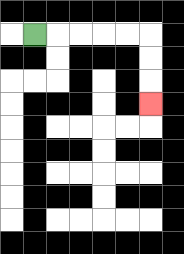{'start': '[1, 1]', 'end': '[6, 4]', 'path_directions': 'R,R,R,R,R,D,D,D', 'path_coordinates': '[[1, 1], [2, 1], [3, 1], [4, 1], [5, 1], [6, 1], [6, 2], [6, 3], [6, 4]]'}